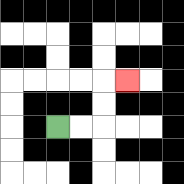{'start': '[2, 5]', 'end': '[5, 3]', 'path_directions': 'R,R,U,U,R', 'path_coordinates': '[[2, 5], [3, 5], [4, 5], [4, 4], [4, 3], [5, 3]]'}